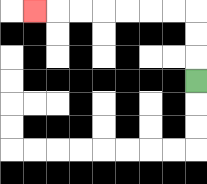{'start': '[8, 3]', 'end': '[1, 0]', 'path_directions': 'U,U,U,L,L,L,L,L,L,L', 'path_coordinates': '[[8, 3], [8, 2], [8, 1], [8, 0], [7, 0], [6, 0], [5, 0], [4, 0], [3, 0], [2, 0], [1, 0]]'}